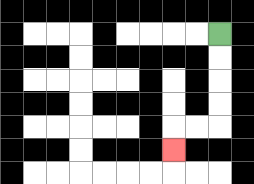{'start': '[9, 1]', 'end': '[7, 6]', 'path_directions': 'D,D,D,D,L,L,D', 'path_coordinates': '[[9, 1], [9, 2], [9, 3], [9, 4], [9, 5], [8, 5], [7, 5], [7, 6]]'}